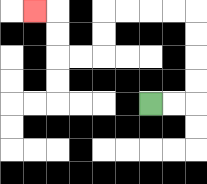{'start': '[6, 4]', 'end': '[1, 0]', 'path_directions': 'R,R,U,U,U,U,L,L,L,L,D,D,L,L,U,U,L', 'path_coordinates': '[[6, 4], [7, 4], [8, 4], [8, 3], [8, 2], [8, 1], [8, 0], [7, 0], [6, 0], [5, 0], [4, 0], [4, 1], [4, 2], [3, 2], [2, 2], [2, 1], [2, 0], [1, 0]]'}